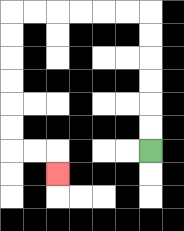{'start': '[6, 6]', 'end': '[2, 7]', 'path_directions': 'U,U,U,U,U,U,L,L,L,L,L,L,D,D,D,D,D,D,R,R,D', 'path_coordinates': '[[6, 6], [6, 5], [6, 4], [6, 3], [6, 2], [6, 1], [6, 0], [5, 0], [4, 0], [3, 0], [2, 0], [1, 0], [0, 0], [0, 1], [0, 2], [0, 3], [0, 4], [0, 5], [0, 6], [1, 6], [2, 6], [2, 7]]'}